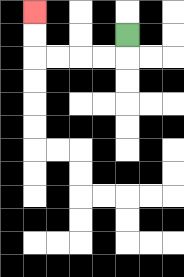{'start': '[5, 1]', 'end': '[1, 0]', 'path_directions': 'D,L,L,L,L,U,U', 'path_coordinates': '[[5, 1], [5, 2], [4, 2], [3, 2], [2, 2], [1, 2], [1, 1], [1, 0]]'}